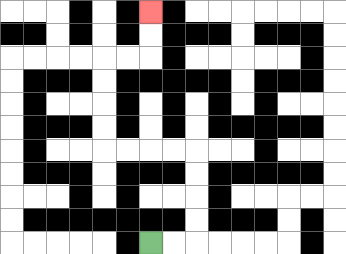{'start': '[6, 10]', 'end': '[6, 0]', 'path_directions': 'R,R,U,U,U,U,L,L,L,L,U,U,U,U,R,R,U,U', 'path_coordinates': '[[6, 10], [7, 10], [8, 10], [8, 9], [8, 8], [8, 7], [8, 6], [7, 6], [6, 6], [5, 6], [4, 6], [4, 5], [4, 4], [4, 3], [4, 2], [5, 2], [6, 2], [6, 1], [6, 0]]'}